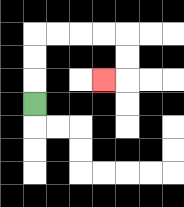{'start': '[1, 4]', 'end': '[4, 3]', 'path_directions': 'U,U,U,R,R,R,R,D,D,L', 'path_coordinates': '[[1, 4], [1, 3], [1, 2], [1, 1], [2, 1], [3, 1], [4, 1], [5, 1], [5, 2], [5, 3], [4, 3]]'}